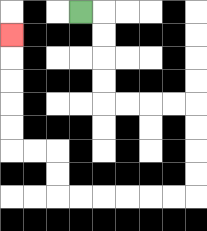{'start': '[3, 0]', 'end': '[0, 1]', 'path_directions': 'R,D,D,D,D,R,R,R,R,D,D,D,D,L,L,L,L,L,L,U,U,L,L,U,U,U,U,U', 'path_coordinates': '[[3, 0], [4, 0], [4, 1], [4, 2], [4, 3], [4, 4], [5, 4], [6, 4], [7, 4], [8, 4], [8, 5], [8, 6], [8, 7], [8, 8], [7, 8], [6, 8], [5, 8], [4, 8], [3, 8], [2, 8], [2, 7], [2, 6], [1, 6], [0, 6], [0, 5], [0, 4], [0, 3], [0, 2], [0, 1]]'}